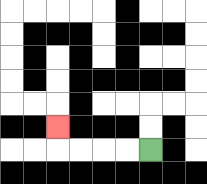{'start': '[6, 6]', 'end': '[2, 5]', 'path_directions': 'L,L,L,L,U', 'path_coordinates': '[[6, 6], [5, 6], [4, 6], [3, 6], [2, 6], [2, 5]]'}